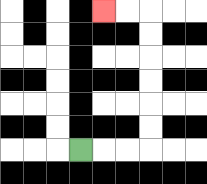{'start': '[3, 6]', 'end': '[4, 0]', 'path_directions': 'R,R,R,U,U,U,U,U,U,L,L', 'path_coordinates': '[[3, 6], [4, 6], [5, 6], [6, 6], [6, 5], [6, 4], [6, 3], [6, 2], [6, 1], [6, 0], [5, 0], [4, 0]]'}